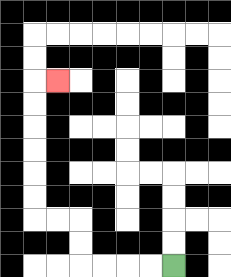{'start': '[7, 11]', 'end': '[2, 3]', 'path_directions': 'L,L,L,L,U,U,L,L,U,U,U,U,U,U,R', 'path_coordinates': '[[7, 11], [6, 11], [5, 11], [4, 11], [3, 11], [3, 10], [3, 9], [2, 9], [1, 9], [1, 8], [1, 7], [1, 6], [1, 5], [1, 4], [1, 3], [2, 3]]'}